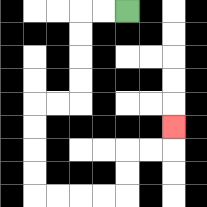{'start': '[5, 0]', 'end': '[7, 5]', 'path_directions': 'L,L,D,D,D,D,L,L,D,D,D,D,R,R,R,R,U,U,R,R,U', 'path_coordinates': '[[5, 0], [4, 0], [3, 0], [3, 1], [3, 2], [3, 3], [3, 4], [2, 4], [1, 4], [1, 5], [1, 6], [1, 7], [1, 8], [2, 8], [3, 8], [4, 8], [5, 8], [5, 7], [5, 6], [6, 6], [7, 6], [7, 5]]'}